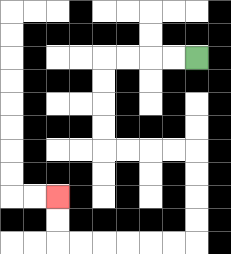{'start': '[8, 2]', 'end': '[2, 8]', 'path_directions': 'L,L,L,L,D,D,D,D,R,R,R,R,D,D,D,D,L,L,L,L,L,L,U,U', 'path_coordinates': '[[8, 2], [7, 2], [6, 2], [5, 2], [4, 2], [4, 3], [4, 4], [4, 5], [4, 6], [5, 6], [6, 6], [7, 6], [8, 6], [8, 7], [8, 8], [8, 9], [8, 10], [7, 10], [6, 10], [5, 10], [4, 10], [3, 10], [2, 10], [2, 9], [2, 8]]'}